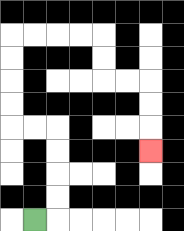{'start': '[1, 9]', 'end': '[6, 6]', 'path_directions': 'R,U,U,U,U,L,L,U,U,U,U,R,R,R,R,D,D,R,R,D,D,D', 'path_coordinates': '[[1, 9], [2, 9], [2, 8], [2, 7], [2, 6], [2, 5], [1, 5], [0, 5], [0, 4], [0, 3], [0, 2], [0, 1], [1, 1], [2, 1], [3, 1], [4, 1], [4, 2], [4, 3], [5, 3], [6, 3], [6, 4], [6, 5], [6, 6]]'}